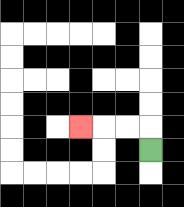{'start': '[6, 6]', 'end': '[3, 5]', 'path_directions': 'U,L,L,L', 'path_coordinates': '[[6, 6], [6, 5], [5, 5], [4, 5], [3, 5]]'}